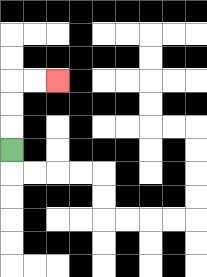{'start': '[0, 6]', 'end': '[2, 3]', 'path_directions': 'U,U,U,R,R', 'path_coordinates': '[[0, 6], [0, 5], [0, 4], [0, 3], [1, 3], [2, 3]]'}